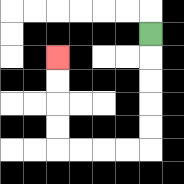{'start': '[6, 1]', 'end': '[2, 2]', 'path_directions': 'D,D,D,D,D,L,L,L,L,U,U,U,U', 'path_coordinates': '[[6, 1], [6, 2], [6, 3], [6, 4], [6, 5], [6, 6], [5, 6], [4, 6], [3, 6], [2, 6], [2, 5], [2, 4], [2, 3], [2, 2]]'}